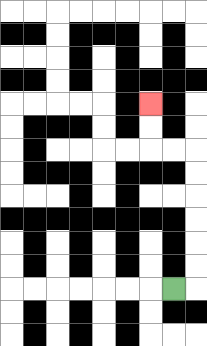{'start': '[7, 12]', 'end': '[6, 4]', 'path_directions': 'R,U,U,U,U,U,U,L,L,U,U', 'path_coordinates': '[[7, 12], [8, 12], [8, 11], [8, 10], [8, 9], [8, 8], [8, 7], [8, 6], [7, 6], [6, 6], [6, 5], [6, 4]]'}